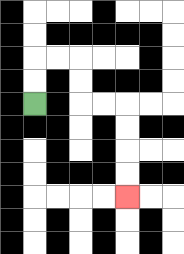{'start': '[1, 4]', 'end': '[5, 8]', 'path_directions': 'U,U,R,R,D,D,R,R,D,D,D,D', 'path_coordinates': '[[1, 4], [1, 3], [1, 2], [2, 2], [3, 2], [3, 3], [3, 4], [4, 4], [5, 4], [5, 5], [5, 6], [5, 7], [5, 8]]'}